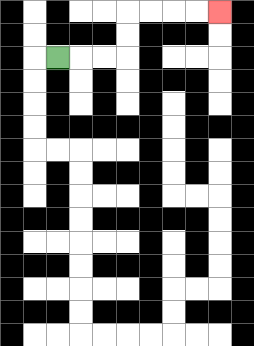{'start': '[2, 2]', 'end': '[9, 0]', 'path_directions': 'R,R,R,U,U,R,R,R,R', 'path_coordinates': '[[2, 2], [3, 2], [4, 2], [5, 2], [5, 1], [5, 0], [6, 0], [7, 0], [8, 0], [9, 0]]'}